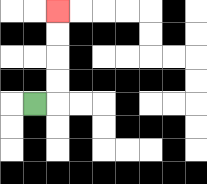{'start': '[1, 4]', 'end': '[2, 0]', 'path_directions': 'R,U,U,U,U', 'path_coordinates': '[[1, 4], [2, 4], [2, 3], [2, 2], [2, 1], [2, 0]]'}